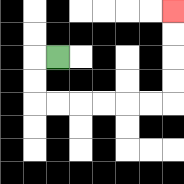{'start': '[2, 2]', 'end': '[7, 0]', 'path_directions': 'L,D,D,R,R,R,R,R,R,U,U,U,U', 'path_coordinates': '[[2, 2], [1, 2], [1, 3], [1, 4], [2, 4], [3, 4], [4, 4], [5, 4], [6, 4], [7, 4], [7, 3], [7, 2], [7, 1], [7, 0]]'}